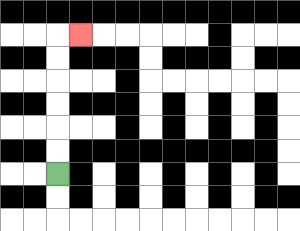{'start': '[2, 7]', 'end': '[3, 1]', 'path_directions': 'U,U,U,U,U,U,R', 'path_coordinates': '[[2, 7], [2, 6], [2, 5], [2, 4], [2, 3], [2, 2], [2, 1], [3, 1]]'}